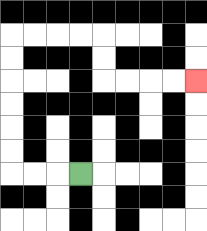{'start': '[3, 7]', 'end': '[8, 3]', 'path_directions': 'L,L,L,U,U,U,U,U,U,R,R,R,R,D,D,R,R,R,R', 'path_coordinates': '[[3, 7], [2, 7], [1, 7], [0, 7], [0, 6], [0, 5], [0, 4], [0, 3], [0, 2], [0, 1], [1, 1], [2, 1], [3, 1], [4, 1], [4, 2], [4, 3], [5, 3], [6, 3], [7, 3], [8, 3]]'}